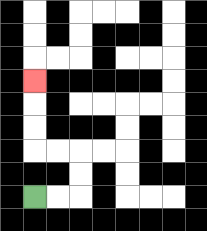{'start': '[1, 8]', 'end': '[1, 3]', 'path_directions': 'R,R,U,U,L,L,U,U,U', 'path_coordinates': '[[1, 8], [2, 8], [3, 8], [3, 7], [3, 6], [2, 6], [1, 6], [1, 5], [1, 4], [1, 3]]'}